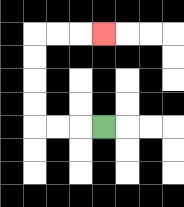{'start': '[4, 5]', 'end': '[4, 1]', 'path_directions': 'L,L,L,U,U,U,U,R,R,R', 'path_coordinates': '[[4, 5], [3, 5], [2, 5], [1, 5], [1, 4], [1, 3], [1, 2], [1, 1], [2, 1], [3, 1], [4, 1]]'}